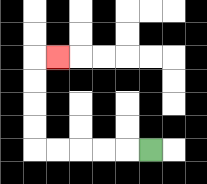{'start': '[6, 6]', 'end': '[2, 2]', 'path_directions': 'L,L,L,L,L,U,U,U,U,R', 'path_coordinates': '[[6, 6], [5, 6], [4, 6], [3, 6], [2, 6], [1, 6], [1, 5], [1, 4], [1, 3], [1, 2], [2, 2]]'}